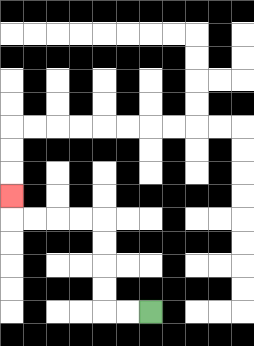{'start': '[6, 13]', 'end': '[0, 8]', 'path_directions': 'L,L,U,U,U,U,L,L,L,L,U', 'path_coordinates': '[[6, 13], [5, 13], [4, 13], [4, 12], [4, 11], [4, 10], [4, 9], [3, 9], [2, 9], [1, 9], [0, 9], [0, 8]]'}